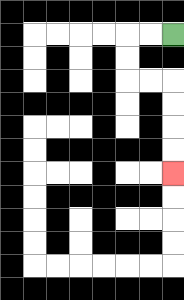{'start': '[7, 1]', 'end': '[7, 7]', 'path_directions': 'L,L,D,D,R,R,D,D,D,D', 'path_coordinates': '[[7, 1], [6, 1], [5, 1], [5, 2], [5, 3], [6, 3], [7, 3], [7, 4], [7, 5], [7, 6], [7, 7]]'}